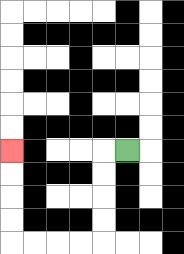{'start': '[5, 6]', 'end': '[0, 6]', 'path_directions': 'L,D,D,D,D,L,L,L,L,U,U,U,U', 'path_coordinates': '[[5, 6], [4, 6], [4, 7], [4, 8], [4, 9], [4, 10], [3, 10], [2, 10], [1, 10], [0, 10], [0, 9], [0, 8], [0, 7], [0, 6]]'}